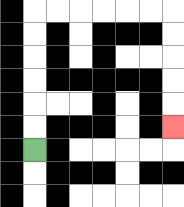{'start': '[1, 6]', 'end': '[7, 5]', 'path_directions': 'U,U,U,U,U,U,R,R,R,R,R,R,D,D,D,D,D', 'path_coordinates': '[[1, 6], [1, 5], [1, 4], [1, 3], [1, 2], [1, 1], [1, 0], [2, 0], [3, 0], [4, 0], [5, 0], [6, 0], [7, 0], [7, 1], [7, 2], [7, 3], [7, 4], [7, 5]]'}